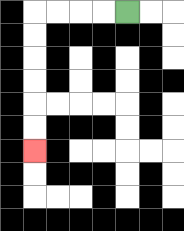{'start': '[5, 0]', 'end': '[1, 6]', 'path_directions': 'L,L,L,L,D,D,D,D,D,D', 'path_coordinates': '[[5, 0], [4, 0], [3, 0], [2, 0], [1, 0], [1, 1], [1, 2], [1, 3], [1, 4], [1, 5], [1, 6]]'}